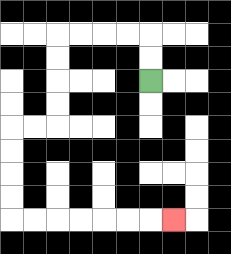{'start': '[6, 3]', 'end': '[7, 9]', 'path_directions': 'U,U,L,L,L,L,D,D,D,D,L,L,D,D,D,D,R,R,R,R,R,R,R', 'path_coordinates': '[[6, 3], [6, 2], [6, 1], [5, 1], [4, 1], [3, 1], [2, 1], [2, 2], [2, 3], [2, 4], [2, 5], [1, 5], [0, 5], [0, 6], [0, 7], [0, 8], [0, 9], [1, 9], [2, 9], [3, 9], [4, 9], [5, 9], [6, 9], [7, 9]]'}